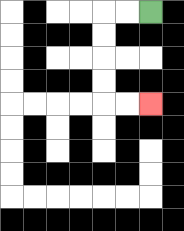{'start': '[6, 0]', 'end': '[6, 4]', 'path_directions': 'L,L,D,D,D,D,R,R', 'path_coordinates': '[[6, 0], [5, 0], [4, 0], [4, 1], [4, 2], [4, 3], [4, 4], [5, 4], [6, 4]]'}